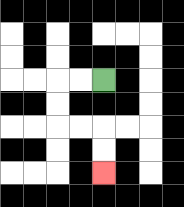{'start': '[4, 3]', 'end': '[4, 7]', 'path_directions': 'L,L,D,D,R,R,D,D', 'path_coordinates': '[[4, 3], [3, 3], [2, 3], [2, 4], [2, 5], [3, 5], [4, 5], [4, 6], [4, 7]]'}